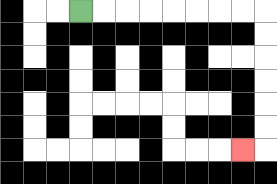{'start': '[3, 0]', 'end': '[10, 6]', 'path_directions': 'R,R,R,R,R,R,R,R,D,D,D,D,D,D,L', 'path_coordinates': '[[3, 0], [4, 0], [5, 0], [6, 0], [7, 0], [8, 0], [9, 0], [10, 0], [11, 0], [11, 1], [11, 2], [11, 3], [11, 4], [11, 5], [11, 6], [10, 6]]'}